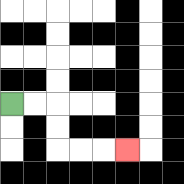{'start': '[0, 4]', 'end': '[5, 6]', 'path_directions': 'R,R,D,D,R,R,R', 'path_coordinates': '[[0, 4], [1, 4], [2, 4], [2, 5], [2, 6], [3, 6], [4, 6], [5, 6]]'}